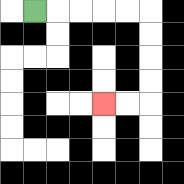{'start': '[1, 0]', 'end': '[4, 4]', 'path_directions': 'R,R,R,R,R,D,D,D,D,L,L', 'path_coordinates': '[[1, 0], [2, 0], [3, 0], [4, 0], [5, 0], [6, 0], [6, 1], [6, 2], [6, 3], [6, 4], [5, 4], [4, 4]]'}